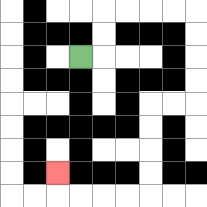{'start': '[3, 2]', 'end': '[2, 7]', 'path_directions': 'R,U,U,R,R,R,R,D,D,D,D,L,L,D,D,D,D,L,L,L,L,U', 'path_coordinates': '[[3, 2], [4, 2], [4, 1], [4, 0], [5, 0], [6, 0], [7, 0], [8, 0], [8, 1], [8, 2], [8, 3], [8, 4], [7, 4], [6, 4], [6, 5], [6, 6], [6, 7], [6, 8], [5, 8], [4, 8], [3, 8], [2, 8], [2, 7]]'}